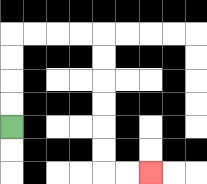{'start': '[0, 5]', 'end': '[6, 7]', 'path_directions': 'U,U,U,U,R,R,R,R,D,D,D,D,D,D,R,R', 'path_coordinates': '[[0, 5], [0, 4], [0, 3], [0, 2], [0, 1], [1, 1], [2, 1], [3, 1], [4, 1], [4, 2], [4, 3], [4, 4], [4, 5], [4, 6], [4, 7], [5, 7], [6, 7]]'}